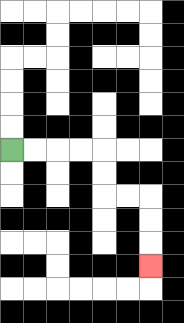{'start': '[0, 6]', 'end': '[6, 11]', 'path_directions': 'R,R,R,R,D,D,R,R,D,D,D', 'path_coordinates': '[[0, 6], [1, 6], [2, 6], [3, 6], [4, 6], [4, 7], [4, 8], [5, 8], [6, 8], [6, 9], [6, 10], [6, 11]]'}